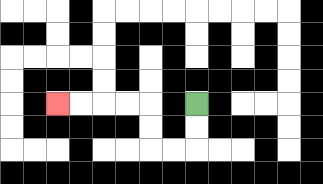{'start': '[8, 4]', 'end': '[2, 4]', 'path_directions': 'D,D,L,L,U,U,L,L,L,L', 'path_coordinates': '[[8, 4], [8, 5], [8, 6], [7, 6], [6, 6], [6, 5], [6, 4], [5, 4], [4, 4], [3, 4], [2, 4]]'}